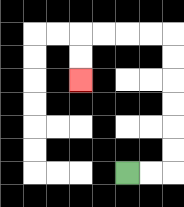{'start': '[5, 7]', 'end': '[3, 3]', 'path_directions': 'R,R,U,U,U,U,U,U,L,L,L,L,D,D', 'path_coordinates': '[[5, 7], [6, 7], [7, 7], [7, 6], [7, 5], [7, 4], [7, 3], [7, 2], [7, 1], [6, 1], [5, 1], [4, 1], [3, 1], [3, 2], [3, 3]]'}